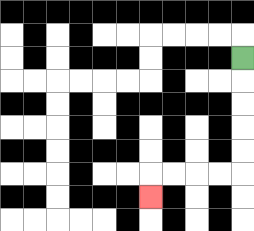{'start': '[10, 2]', 'end': '[6, 8]', 'path_directions': 'D,D,D,D,D,L,L,L,L,D', 'path_coordinates': '[[10, 2], [10, 3], [10, 4], [10, 5], [10, 6], [10, 7], [9, 7], [8, 7], [7, 7], [6, 7], [6, 8]]'}